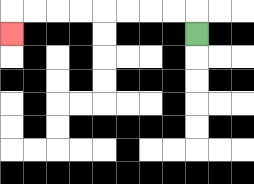{'start': '[8, 1]', 'end': '[0, 1]', 'path_directions': 'U,L,L,L,L,L,L,L,L,D', 'path_coordinates': '[[8, 1], [8, 0], [7, 0], [6, 0], [5, 0], [4, 0], [3, 0], [2, 0], [1, 0], [0, 0], [0, 1]]'}